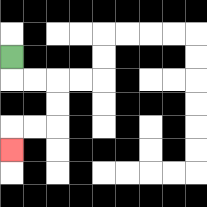{'start': '[0, 2]', 'end': '[0, 6]', 'path_directions': 'D,R,R,D,D,L,L,D', 'path_coordinates': '[[0, 2], [0, 3], [1, 3], [2, 3], [2, 4], [2, 5], [1, 5], [0, 5], [0, 6]]'}